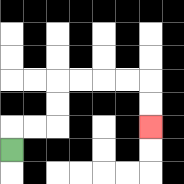{'start': '[0, 6]', 'end': '[6, 5]', 'path_directions': 'U,R,R,U,U,R,R,R,R,D,D', 'path_coordinates': '[[0, 6], [0, 5], [1, 5], [2, 5], [2, 4], [2, 3], [3, 3], [4, 3], [5, 3], [6, 3], [6, 4], [6, 5]]'}